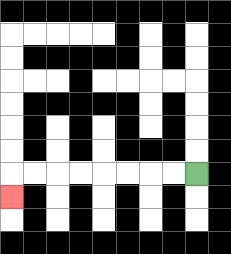{'start': '[8, 7]', 'end': '[0, 8]', 'path_directions': 'L,L,L,L,L,L,L,L,D', 'path_coordinates': '[[8, 7], [7, 7], [6, 7], [5, 7], [4, 7], [3, 7], [2, 7], [1, 7], [0, 7], [0, 8]]'}